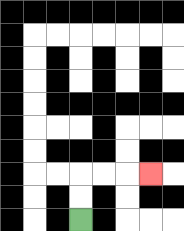{'start': '[3, 9]', 'end': '[6, 7]', 'path_directions': 'U,U,R,R,R', 'path_coordinates': '[[3, 9], [3, 8], [3, 7], [4, 7], [5, 7], [6, 7]]'}